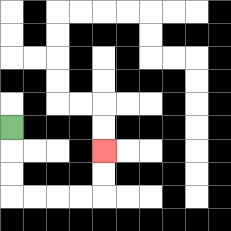{'start': '[0, 5]', 'end': '[4, 6]', 'path_directions': 'D,D,D,R,R,R,R,U,U', 'path_coordinates': '[[0, 5], [0, 6], [0, 7], [0, 8], [1, 8], [2, 8], [3, 8], [4, 8], [4, 7], [4, 6]]'}